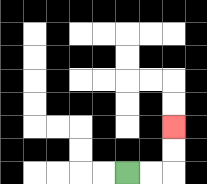{'start': '[5, 7]', 'end': '[7, 5]', 'path_directions': 'R,R,U,U', 'path_coordinates': '[[5, 7], [6, 7], [7, 7], [7, 6], [7, 5]]'}